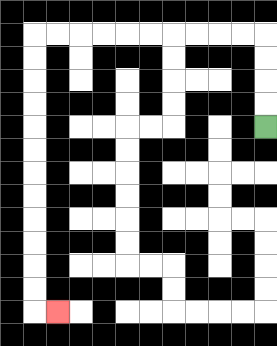{'start': '[11, 5]', 'end': '[2, 13]', 'path_directions': 'U,U,U,U,L,L,L,L,L,L,L,L,L,L,D,D,D,D,D,D,D,D,D,D,D,D,R', 'path_coordinates': '[[11, 5], [11, 4], [11, 3], [11, 2], [11, 1], [10, 1], [9, 1], [8, 1], [7, 1], [6, 1], [5, 1], [4, 1], [3, 1], [2, 1], [1, 1], [1, 2], [1, 3], [1, 4], [1, 5], [1, 6], [1, 7], [1, 8], [1, 9], [1, 10], [1, 11], [1, 12], [1, 13], [2, 13]]'}